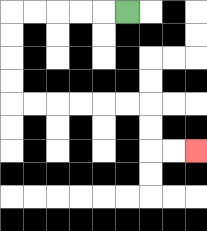{'start': '[5, 0]', 'end': '[8, 6]', 'path_directions': 'L,L,L,L,L,D,D,D,D,R,R,R,R,R,R,D,D,R,R', 'path_coordinates': '[[5, 0], [4, 0], [3, 0], [2, 0], [1, 0], [0, 0], [0, 1], [0, 2], [0, 3], [0, 4], [1, 4], [2, 4], [3, 4], [4, 4], [5, 4], [6, 4], [6, 5], [6, 6], [7, 6], [8, 6]]'}